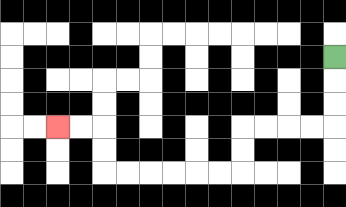{'start': '[14, 2]', 'end': '[2, 5]', 'path_directions': 'D,D,D,L,L,L,L,D,D,L,L,L,L,L,L,U,U,L,L', 'path_coordinates': '[[14, 2], [14, 3], [14, 4], [14, 5], [13, 5], [12, 5], [11, 5], [10, 5], [10, 6], [10, 7], [9, 7], [8, 7], [7, 7], [6, 7], [5, 7], [4, 7], [4, 6], [4, 5], [3, 5], [2, 5]]'}